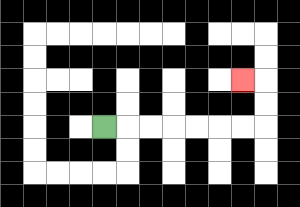{'start': '[4, 5]', 'end': '[10, 3]', 'path_directions': 'R,R,R,R,R,R,R,U,U,L', 'path_coordinates': '[[4, 5], [5, 5], [6, 5], [7, 5], [8, 5], [9, 5], [10, 5], [11, 5], [11, 4], [11, 3], [10, 3]]'}